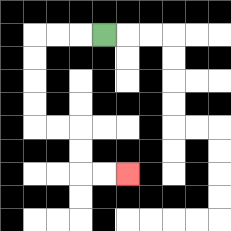{'start': '[4, 1]', 'end': '[5, 7]', 'path_directions': 'L,L,L,D,D,D,D,R,R,D,D,R,R', 'path_coordinates': '[[4, 1], [3, 1], [2, 1], [1, 1], [1, 2], [1, 3], [1, 4], [1, 5], [2, 5], [3, 5], [3, 6], [3, 7], [4, 7], [5, 7]]'}